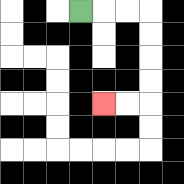{'start': '[3, 0]', 'end': '[4, 4]', 'path_directions': 'R,R,R,D,D,D,D,L,L', 'path_coordinates': '[[3, 0], [4, 0], [5, 0], [6, 0], [6, 1], [6, 2], [6, 3], [6, 4], [5, 4], [4, 4]]'}